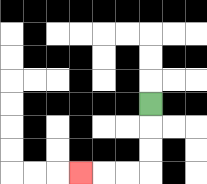{'start': '[6, 4]', 'end': '[3, 7]', 'path_directions': 'D,D,D,L,L,L', 'path_coordinates': '[[6, 4], [6, 5], [6, 6], [6, 7], [5, 7], [4, 7], [3, 7]]'}